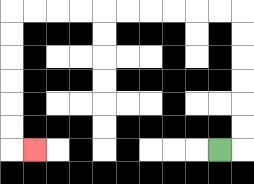{'start': '[9, 6]', 'end': '[1, 6]', 'path_directions': 'R,U,U,U,U,U,U,L,L,L,L,L,L,L,L,L,L,D,D,D,D,D,D,R', 'path_coordinates': '[[9, 6], [10, 6], [10, 5], [10, 4], [10, 3], [10, 2], [10, 1], [10, 0], [9, 0], [8, 0], [7, 0], [6, 0], [5, 0], [4, 0], [3, 0], [2, 0], [1, 0], [0, 0], [0, 1], [0, 2], [0, 3], [0, 4], [0, 5], [0, 6], [1, 6]]'}